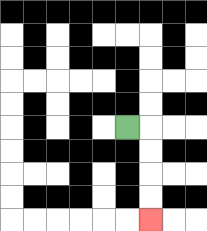{'start': '[5, 5]', 'end': '[6, 9]', 'path_directions': 'R,D,D,D,D', 'path_coordinates': '[[5, 5], [6, 5], [6, 6], [6, 7], [6, 8], [6, 9]]'}